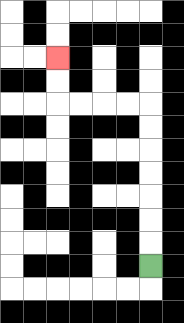{'start': '[6, 11]', 'end': '[2, 2]', 'path_directions': 'U,U,U,U,U,U,U,L,L,L,L,U,U', 'path_coordinates': '[[6, 11], [6, 10], [6, 9], [6, 8], [6, 7], [6, 6], [6, 5], [6, 4], [5, 4], [4, 4], [3, 4], [2, 4], [2, 3], [2, 2]]'}